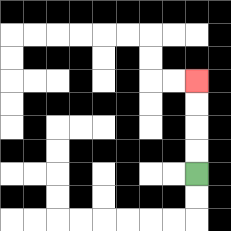{'start': '[8, 7]', 'end': '[8, 3]', 'path_directions': 'U,U,U,U', 'path_coordinates': '[[8, 7], [8, 6], [8, 5], [8, 4], [8, 3]]'}